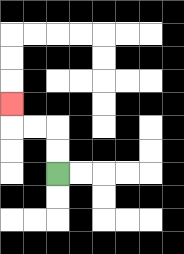{'start': '[2, 7]', 'end': '[0, 4]', 'path_directions': 'U,U,L,L,U', 'path_coordinates': '[[2, 7], [2, 6], [2, 5], [1, 5], [0, 5], [0, 4]]'}